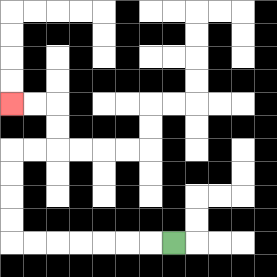{'start': '[7, 10]', 'end': '[0, 4]', 'path_directions': 'L,L,L,L,L,L,L,U,U,U,U,R,R,U,U,L,L', 'path_coordinates': '[[7, 10], [6, 10], [5, 10], [4, 10], [3, 10], [2, 10], [1, 10], [0, 10], [0, 9], [0, 8], [0, 7], [0, 6], [1, 6], [2, 6], [2, 5], [2, 4], [1, 4], [0, 4]]'}